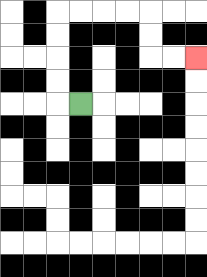{'start': '[3, 4]', 'end': '[8, 2]', 'path_directions': 'L,U,U,U,U,R,R,R,R,D,D,R,R', 'path_coordinates': '[[3, 4], [2, 4], [2, 3], [2, 2], [2, 1], [2, 0], [3, 0], [4, 0], [5, 0], [6, 0], [6, 1], [6, 2], [7, 2], [8, 2]]'}